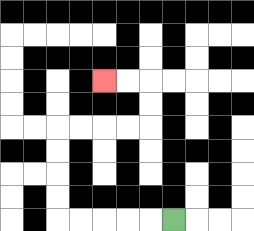{'start': '[7, 9]', 'end': '[4, 3]', 'path_directions': 'L,L,L,L,L,U,U,U,U,R,R,R,R,U,U,L,L', 'path_coordinates': '[[7, 9], [6, 9], [5, 9], [4, 9], [3, 9], [2, 9], [2, 8], [2, 7], [2, 6], [2, 5], [3, 5], [4, 5], [5, 5], [6, 5], [6, 4], [6, 3], [5, 3], [4, 3]]'}